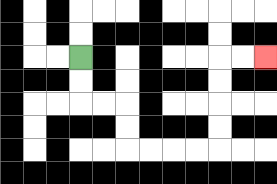{'start': '[3, 2]', 'end': '[11, 2]', 'path_directions': 'D,D,R,R,D,D,R,R,R,R,U,U,U,U,R,R', 'path_coordinates': '[[3, 2], [3, 3], [3, 4], [4, 4], [5, 4], [5, 5], [5, 6], [6, 6], [7, 6], [8, 6], [9, 6], [9, 5], [9, 4], [9, 3], [9, 2], [10, 2], [11, 2]]'}